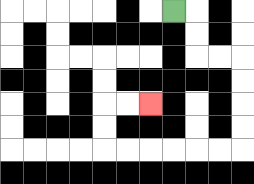{'start': '[7, 0]', 'end': '[6, 4]', 'path_directions': 'R,D,D,R,R,D,D,D,D,L,L,L,L,L,L,U,U,R,R', 'path_coordinates': '[[7, 0], [8, 0], [8, 1], [8, 2], [9, 2], [10, 2], [10, 3], [10, 4], [10, 5], [10, 6], [9, 6], [8, 6], [7, 6], [6, 6], [5, 6], [4, 6], [4, 5], [4, 4], [5, 4], [6, 4]]'}